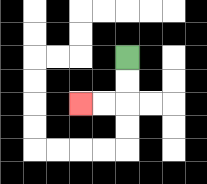{'start': '[5, 2]', 'end': '[3, 4]', 'path_directions': 'D,D,L,L', 'path_coordinates': '[[5, 2], [5, 3], [5, 4], [4, 4], [3, 4]]'}